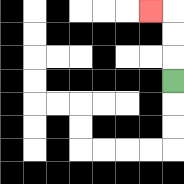{'start': '[7, 3]', 'end': '[6, 0]', 'path_directions': 'U,U,U,L', 'path_coordinates': '[[7, 3], [7, 2], [7, 1], [7, 0], [6, 0]]'}